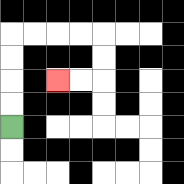{'start': '[0, 5]', 'end': '[2, 3]', 'path_directions': 'U,U,U,U,R,R,R,R,D,D,L,L', 'path_coordinates': '[[0, 5], [0, 4], [0, 3], [0, 2], [0, 1], [1, 1], [2, 1], [3, 1], [4, 1], [4, 2], [4, 3], [3, 3], [2, 3]]'}